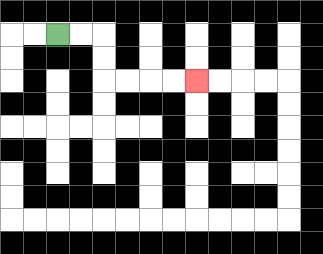{'start': '[2, 1]', 'end': '[8, 3]', 'path_directions': 'R,R,D,D,R,R,R,R', 'path_coordinates': '[[2, 1], [3, 1], [4, 1], [4, 2], [4, 3], [5, 3], [6, 3], [7, 3], [8, 3]]'}